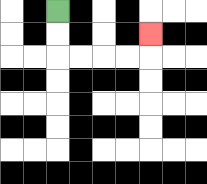{'start': '[2, 0]', 'end': '[6, 1]', 'path_directions': 'D,D,R,R,R,R,U', 'path_coordinates': '[[2, 0], [2, 1], [2, 2], [3, 2], [4, 2], [5, 2], [6, 2], [6, 1]]'}